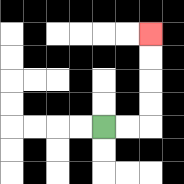{'start': '[4, 5]', 'end': '[6, 1]', 'path_directions': 'R,R,U,U,U,U', 'path_coordinates': '[[4, 5], [5, 5], [6, 5], [6, 4], [6, 3], [6, 2], [6, 1]]'}